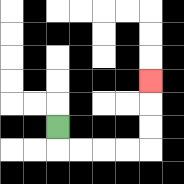{'start': '[2, 5]', 'end': '[6, 3]', 'path_directions': 'D,R,R,R,R,U,U,U', 'path_coordinates': '[[2, 5], [2, 6], [3, 6], [4, 6], [5, 6], [6, 6], [6, 5], [6, 4], [6, 3]]'}